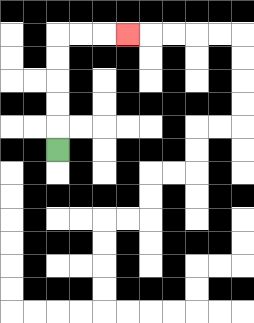{'start': '[2, 6]', 'end': '[5, 1]', 'path_directions': 'U,U,U,U,U,R,R,R', 'path_coordinates': '[[2, 6], [2, 5], [2, 4], [2, 3], [2, 2], [2, 1], [3, 1], [4, 1], [5, 1]]'}